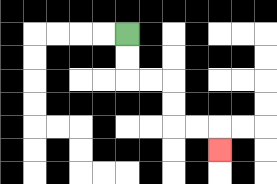{'start': '[5, 1]', 'end': '[9, 6]', 'path_directions': 'D,D,R,R,D,D,R,R,D', 'path_coordinates': '[[5, 1], [5, 2], [5, 3], [6, 3], [7, 3], [7, 4], [7, 5], [8, 5], [9, 5], [9, 6]]'}